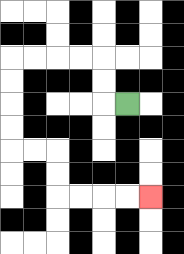{'start': '[5, 4]', 'end': '[6, 8]', 'path_directions': 'L,U,U,L,L,L,L,D,D,D,D,R,R,D,D,R,R,R,R', 'path_coordinates': '[[5, 4], [4, 4], [4, 3], [4, 2], [3, 2], [2, 2], [1, 2], [0, 2], [0, 3], [0, 4], [0, 5], [0, 6], [1, 6], [2, 6], [2, 7], [2, 8], [3, 8], [4, 8], [5, 8], [6, 8]]'}